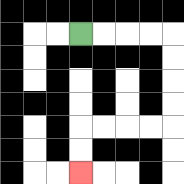{'start': '[3, 1]', 'end': '[3, 7]', 'path_directions': 'R,R,R,R,D,D,D,D,L,L,L,L,D,D', 'path_coordinates': '[[3, 1], [4, 1], [5, 1], [6, 1], [7, 1], [7, 2], [7, 3], [7, 4], [7, 5], [6, 5], [5, 5], [4, 5], [3, 5], [3, 6], [3, 7]]'}